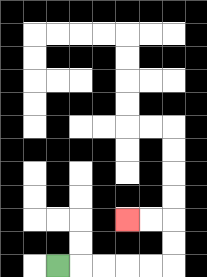{'start': '[2, 11]', 'end': '[5, 9]', 'path_directions': 'R,R,R,R,R,U,U,L,L', 'path_coordinates': '[[2, 11], [3, 11], [4, 11], [5, 11], [6, 11], [7, 11], [7, 10], [7, 9], [6, 9], [5, 9]]'}